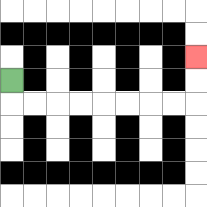{'start': '[0, 3]', 'end': '[8, 2]', 'path_directions': 'D,R,R,R,R,R,R,R,R,U,U', 'path_coordinates': '[[0, 3], [0, 4], [1, 4], [2, 4], [3, 4], [4, 4], [5, 4], [6, 4], [7, 4], [8, 4], [8, 3], [8, 2]]'}